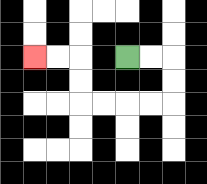{'start': '[5, 2]', 'end': '[1, 2]', 'path_directions': 'R,R,D,D,L,L,L,L,U,U,L,L', 'path_coordinates': '[[5, 2], [6, 2], [7, 2], [7, 3], [7, 4], [6, 4], [5, 4], [4, 4], [3, 4], [3, 3], [3, 2], [2, 2], [1, 2]]'}